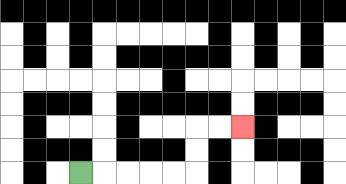{'start': '[3, 7]', 'end': '[10, 5]', 'path_directions': 'R,R,R,R,R,U,U,R,R', 'path_coordinates': '[[3, 7], [4, 7], [5, 7], [6, 7], [7, 7], [8, 7], [8, 6], [8, 5], [9, 5], [10, 5]]'}